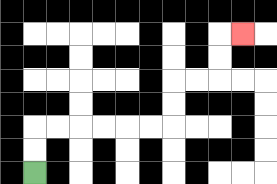{'start': '[1, 7]', 'end': '[10, 1]', 'path_directions': 'U,U,R,R,R,R,R,R,U,U,R,R,U,U,R', 'path_coordinates': '[[1, 7], [1, 6], [1, 5], [2, 5], [3, 5], [4, 5], [5, 5], [6, 5], [7, 5], [7, 4], [7, 3], [8, 3], [9, 3], [9, 2], [9, 1], [10, 1]]'}